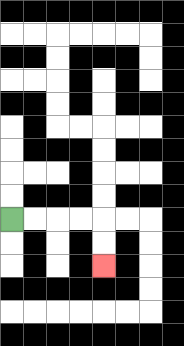{'start': '[0, 9]', 'end': '[4, 11]', 'path_directions': 'R,R,R,R,D,D', 'path_coordinates': '[[0, 9], [1, 9], [2, 9], [3, 9], [4, 9], [4, 10], [4, 11]]'}